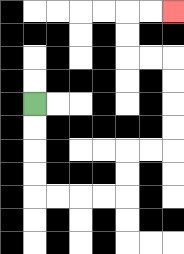{'start': '[1, 4]', 'end': '[7, 0]', 'path_directions': 'D,D,D,D,R,R,R,R,U,U,R,R,U,U,U,U,L,L,U,U,R,R', 'path_coordinates': '[[1, 4], [1, 5], [1, 6], [1, 7], [1, 8], [2, 8], [3, 8], [4, 8], [5, 8], [5, 7], [5, 6], [6, 6], [7, 6], [7, 5], [7, 4], [7, 3], [7, 2], [6, 2], [5, 2], [5, 1], [5, 0], [6, 0], [7, 0]]'}